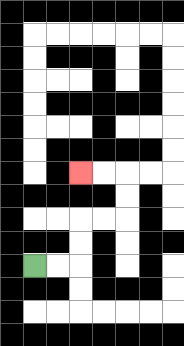{'start': '[1, 11]', 'end': '[3, 7]', 'path_directions': 'R,R,U,U,R,R,U,U,L,L', 'path_coordinates': '[[1, 11], [2, 11], [3, 11], [3, 10], [3, 9], [4, 9], [5, 9], [5, 8], [5, 7], [4, 7], [3, 7]]'}